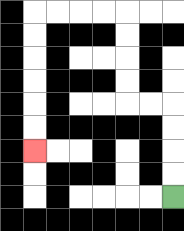{'start': '[7, 8]', 'end': '[1, 6]', 'path_directions': 'U,U,U,U,L,L,U,U,U,U,L,L,L,L,D,D,D,D,D,D', 'path_coordinates': '[[7, 8], [7, 7], [7, 6], [7, 5], [7, 4], [6, 4], [5, 4], [5, 3], [5, 2], [5, 1], [5, 0], [4, 0], [3, 0], [2, 0], [1, 0], [1, 1], [1, 2], [1, 3], [1, 4], [1, 5], [1, 6]]'}